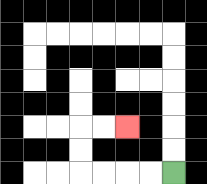{'start': '[7, 7]', 'end': '[5, 5]', 'path_directions': 'L,L,L,L,U,U,R,R', 'path_coordinates': '[[7, 7], [6, 7], [5, 7], [4, 7], [3, 7], [3, 6], [3, 5], [4, 5], [5, 5]]'}